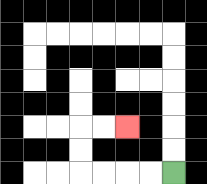{'start': '[7, 7]', 'end': '[5, 5]', 'path_directions': 'L,L,L,L,U,U,R,R', 'path_coordinates': '[[7, 7], [6, 7], [5, 7], [4, 7], [3, 7], [3, 6], [3, 5], [4, 5], [5, 5]]'}